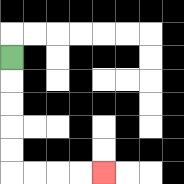{'start': '[0, 2]', 'end': '[4, 7]', 'path_directions': 'D,D,D,D,D,R,R,R,R', 'path_coordinates': '[[0, 2], [0, 3], [0, 4], [0, 5], [0, 6], [0, 7], [1, 7], [2, 7], [3, 7], [4, 7]]'}